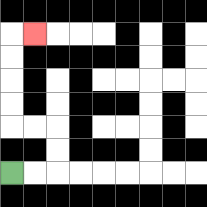{'start': '[0, 7]', 'end': '[1, 1]', 'path_directions': 'R,R,U,U,L,L,U,U,U,U,R', 'path_coordinates': '[[0, 7], [1, 7], [2, 7], [2, 6], [2, 5], [1, 5], [0, 5], [0, 4], [0, 3], [0, 2], [0, 1], [1, 1]]'}